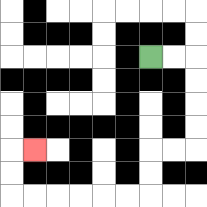{'start': '[6, 2]', 'end': '[1, 6]', 'path_directions': 'R,R,D,D,D,D,L,L,D,D,L,L,L,L,L,L,U,U,R', 'path_coordinates': '[[6, 2], [7, 2], [8, 2], [8, 3], [8, 4], [8, 5], [8, 6], [7, 6], [6, 6], [6, 7], [6, 8], [5, 8], [4, 8], [3, 8], [2, 8], [1, 8], [0, 8], [0, 7], [0, 6], [1, 6]]'}